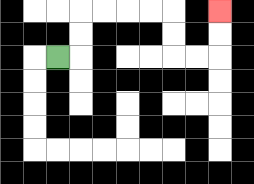{'start': '[2, 2]', 'end': '[9, 0]', 'path_directions': 'R,U,U,R,R,R,R,D,D,R,R,U,U', 'path_coordinates': '[[2, 2], [3, 2], [3, 1], [3, 0], [4, 0], [5, 0], [6, 0], [7, 0], [7, 1], [7, 2], [8, 2], [9, 2], [9, 1], [9, 0]]'}